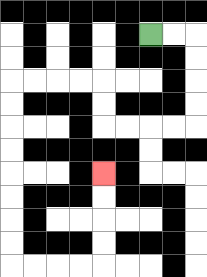{'start': '[6, 1]', 'end': '[4, 7]', 'path_directions': 'R,R,D,D,D,D,L,L,L,L,U,U,L,L,L,L,D,D,D,D,D,D,D,D,R,R,R,R,U,U,U,U', 'path_coordinates': '[[6, 1], [7, 1], [8, 1], [8, 2], [8, 3], [8, 4], [8, 5], [7, 5], [6, 5], [5, 5], [4, 5], [4, 4], [4, 3], [3, 3], [2, 3], [1, 3], [0, 3], [0, 4], [0, 5], [0, 6], [0, 7], [0, 8], [0, 9], [0, 10], [0, 11], [1, 11], [2, 11], [3, 11], [4, 11], [4, 10], [4, 9], [4, 8], [4, 7]]'}